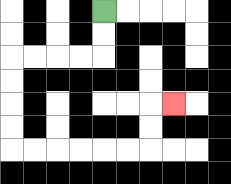{'start': '[4, 0]', 'end': '[7, 4]', 'path_directions': 'D,D,L,L,L,L,D,D,D,D,R,R,R,R,R,R,U,U,R', 'path_coordinates': '[[4, 0], [4, 1], [4, 2], [3, 2], [2, 2], [1, 2], [0, 2], [0, 3], [0, 4], [0, 5], [0, 6], [1, 6], [2, 6], [3, 6], [4, 6], [5, 6], [6, 6], [6, 5], [6, 4], [7, 4]]'}